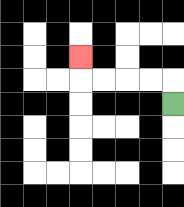{'start': '[7, 4]', 'end': '[3, 2]', 'path_directions': 'U,L,L,L,L,U', 'path_coordinates': '[[7, 4], [7, 3], [6, 3], [5, 3], [4, 3], [3, 3], [3, 2]]'}